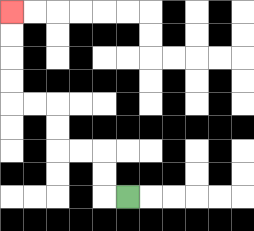{'start': '[5, 8]', 'end': '[0, 0]', 'path_directions': 'L,U,U,L,L,U,U,L,L,U,U,U,U', 'path_coordinates': '[[5, 8], [4, 8], [4, 7], [4, 6], [3, 6], [2, 6], [2, 5], [2, 4], [1, 4], [0, 4], [0, 3], [0, 2], [0, 1], [0, 0]]'}